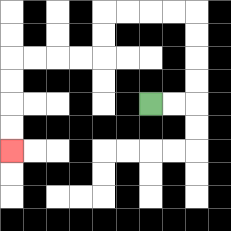{'start': '[6, 4]', 'end': '[0, 6]', 'path_directions': 'R,R,U,U,U,U,L,L,L,L,D,D,L,L,L,L,D,D,D,D', 'path_coordinates': '[[6, 4], [7, 4], [8, 4], [8, 3], [8, 2], [8, 1], [8, 0], [7, 0], [6, 0], [5, 0], [4, 0], [4, 1], [4, 2], [3, 2], [2, 2], [1, 2], [0, 2], [0, 3], [0, 4], [0, 5], [0, 6]]'}